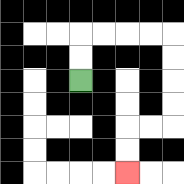{'start': '[3, 3]', 'end': '[5, 7]', 'path_directions': 'U,U,R,R,R,R,D,D,D,D,L,L,D,D', 'path_coordinates': '[[3, 3], [3, 2], [3, 1], [4, 1], [5, 1], [6, 1], [7, 1], [7, 2], [7, 3], [7, 4], [7, 5], [6, 5], [5, 5], [5, 6], [5, 7]]'}